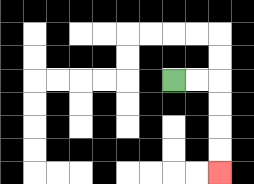{'start': '[7, 3]', 'end': '[9, 7]', 'path_directions': 'R,R,D,D,D,D', 'path_coordinates': '[[7, 3], [8, 3], [9, 3], [9, 4], [9, 5], [9, 6], [9, 7]]'}